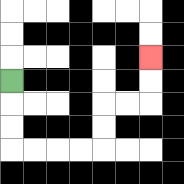{'start': '[0, 3]', 'end': '[6, 2]', 'path_directions': 'D,D,D,R,R,R,R,U,U,R,R,U,U', 'path_coordinates': '[[0, 3], [0, 4], [0, 5], [0, 6], [1, 6], [2, 6], [3, 6], [4, 6], [4, 5], [4, 4], [5, 4], [6, 4], [6, 3], [6, 2]]'}